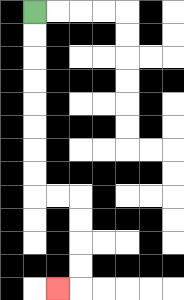{'start': '[1, 0]', 'end': '[2, 12]', 'path_directions': 'D,D,D,D,D,D,D,D,R,R,D,D,D,D,L', 'path_coordinates': '[[1, 0], [1, 1], [1, 2], [1, 3], [1, 4], [1, 5], [1, 6], [1, 7], [1, 8], [2, 8], [3, 8], [3, 9], [3, 10], [3, 11], [3, 12], [2, 12]]'}